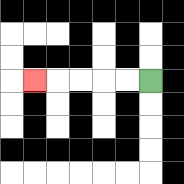{'start': '[6, 3]', 'end': '[1, 3]', 'path_directions': 'L,L,L,L,L', 'path_coordinates': '[[6, 3], [5, 3], [4, 3], [3, 3], [2, 3], [1, 3]]'}